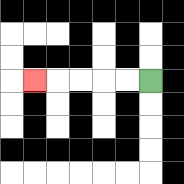{'start': '[6, 3]', 'end': '[1, 3]', 'path_directions': 'L,L,L,L,L', 'path_coordinates': '[[6, 3], [5, 3], [4, 3], [3, 3], [2, 3], [1, 3]]'}